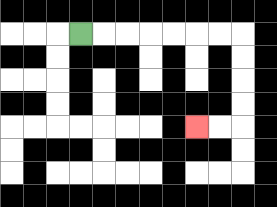{'start': '[3, 1]', 'end': '[8, 5]', 'path_directions': 'R,R,R,R,R,R,R,D,D,D,D,L,L', 'path_coordinates': '[[3, 1], [4, 1], [5, 1], [6, 1], [7, 1], [8, 1], [9, 1], [10, 1], [10, 2], [10, 3], [10, 4], [10, 5], [9, 5], [8, 5]]'}